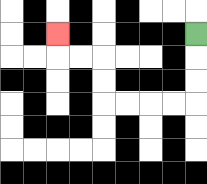{'start': '[8, 1]', 'end': '[2, 1]', 'path_directions': 'D,D,D,L,L,L,L,U,U,L,L,U', 'path_coordinates': '[[8, 1], [8, 2], [8, 3], [8, 4], [7, 4], [6, 4], [5, 4], [4, 4], [4, 3], [4, 2], [3, 2], [2, 2], [2, 1]]'}